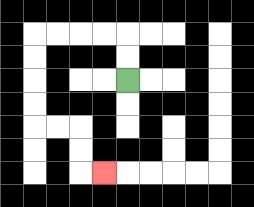{'start': '[5, 3]', 'end': '[4, 7]', 'path_directions': 'U,U,L,L,L,L,D,D,D,D,R,R,D,D,R', 'path_coordinates': '[[5, 3], [5, 2], [5, 1], [4, 1], [3, 1], [2, 1], [1, 1], [1, 2], [1, 3], [1, 4], [1, 5], [2, 5], [3, 5], [3, 6], [3, 7], [4, 7]]'}